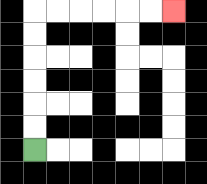{'start': '[1, 6]', 'end': '[7, 0]', 'path_directions': 'U,U,U,U,U,U,R,R,R,R,R,R', 'path_coordinates': '[[1, 6], [1, 5], [1, 4], [1, 3], [1, 2], [1, 1], [1, 0], [2, 0], [3, 0], [4, 0], [5, 0], [6, 0], [7, 0]]'}